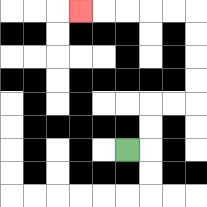{'start': '[5, 6]', 'end': '[3, 0]', 'path_directions': 'R,U,U,R,R,U,U,U,U,L,L,L,L,L', 'path_coordinates': '[[5, 6], [6, 6], [6, 5], [6, 4], [7, 4], [8, 4], [8, 3], [8, 2], [8, 1], [8, 0], [7, 0], [6, 0], [5, 0], [4, 0], [3, 0]]'}